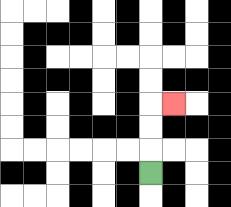{'start': '[6, 7]', 'end': '[7, 4]', 'path_directions': 'U,U,U,R', 'path_coordinates': '[[6, 7], [6, 6], [6, 5], [6, 4], [7, 4]]'}